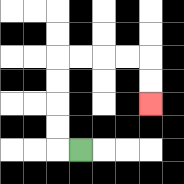{'start': '[3, 6]', 'end': '[6, 4]', 'path_directions': 'L,U,U,U,U,R,R,R,R,D,D', 'path_coordinates': '[[3, 6], [2, 6], [2, 5], [2, 4], [2, 3], [2, 2], [3, 2], [4, 2], [5, 2], [6, 2], [6, 3], [6, 4]]'}